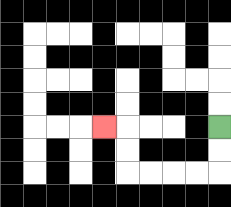{'start': '[9, 5]', 'end': '[4, 5]', 'path_directions': 'D,D,L,L,L,L,U,U,L', 'path_coordinates': '[[9, 5], [9, 6], [9, 7], [8, 7], [7, 7], [6, 7], [5, 7], [5, 6], [5, 5], [4, 5]]'}